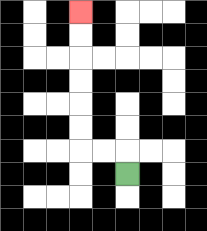{'start': '[5, 7]', 'end': '[3, 0]', 'path_directions': 'U,L,L,U,U,U,U,U,U', 'path_coordinates': '[[5, 7], [5, 6], [4, 6], [3, 6], [3, 5], [3, 4], [3, 3], [3, 2], [3, 1], [3, 0]]'}